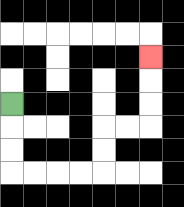{'start': '[0, 4]', 'end': '[6, 2]', 'path_directions': 'D,D,D,R,R,R,R,U,U,R,R,U,U,U', 'path_coordinates': '[[0, 4], [0, 5], [0, 6], [0, 7], [1, 7], [2, 7], [3, 7], [4, 7], [4, 6], [4, 5], [5, 5], [6, 5], [6, 4], [6, 3], [6, 2]]'}